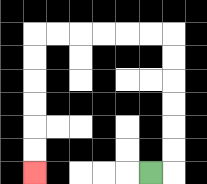{'start': '[6, 7]', 'end': '[1, 7]', 'path_directions': 'R,U,U,U,U,U,U,L,L,L,L,L,L,D,D,D,D,D,D', 'path_coordinates': '[[6, 7], [7, 7], [7, 6], [7, 5], [7, 4], [7, 3], [7, 2], [7, 1], [6, 1], [5, 1], [4, 1], [3, 1], [2, 1], [1, 1], [1, 2], [1, 3], [1, 4], [1, 5], [1, 6], [1, 7]]'}